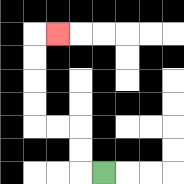{'start': '[4, 7]', 'end': '[2, 1]', 'path_directions': 'L,U,U,L,L,U,U,U,U,R', 'path_coordinates': '[[4, 7], [3, 7], [3, 6], [3, 5], [2, 5], [1, 5], [1, 4], [1, 3], [1, 2], [1, 1], [2, 1]]'}